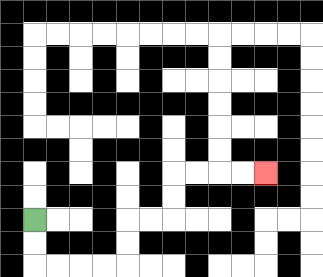{'start': '[1, 9]', 'end': '[11, 7]', 'path_directions': 'D,D,R,R,R,R,U,U,R,R,U,U,R,R,R,R', 'path_coordinates': '[[1, 9], [1, 10], [1, 11], [2, 11], [3, 11], [4, 11], [5, 11], [5, 10], [5, 9], [6, 9], [7, 9], [7, 8], [7, 7], [8, 7], [9, 7], [10, 7], [11, 7]]'}